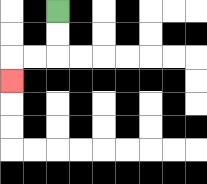{'start': '[2, 0]', 'end': '[0, 3]', 'path_directions': 'D,D,L,L,D', 'path_coordinates': '[[2, 0], [2, 1], [2, 2], [1, 2], [0, 2], [0, 3]]'}